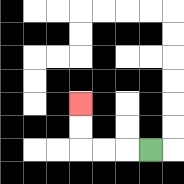{'start': '[6, 6]', 'end': '[3, 4]', 'path_directions': 'L,L,L,U,U', 'path_coordinates': '[[6, 6], [5, 6], [4, 6], [3, 6], [3, 5], [3, 4]]'}